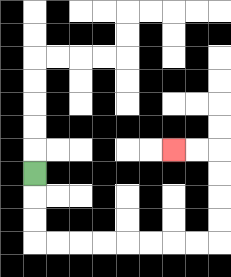{'start': '[1, 7]', 'end': '[7, 6]', 'path_directions': 'D,D,D,R,R,R,R,R,R,R,R,U,U,U,U,L,L', 'path_coordinates': '[[1, 7], [1, 8], [1, 9], [1, 10], [2, 10], [3, 10], [4, 10], [5, 10], [6, 10], [7, 10], [8, 10], [9, 10], [9, 9], [9, 8], [9, 7], [9, 6], [8, 6], [7, 6]]'}